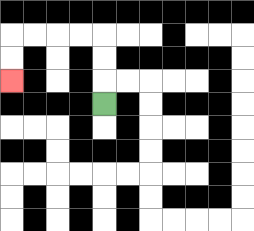{'start': '[4, 4]', 'end': '[0, 3]', 'path_directions': 'U,U,U,L,L,L,L,D,D', 'path_coordinates': '[[4, 4], [4, 3], [4, 2], [4, 1], [3, 1], [2, 1], [1, 1], [0, 1], [0, 2], [0, 3]]'}